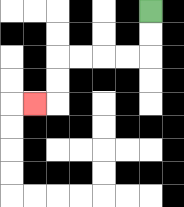{'start': '[6, 0]', 'end': '[1, 4]', 'path_directions': 'D,D,L,L,L,L,D,D,L', 'path_coordinates': '[[6, 0], [6, 1], [6, 2], [5, 2], [4, 2], [3, 2], [2, 2], [2, 3], [2, 4], [1, 4]]'}